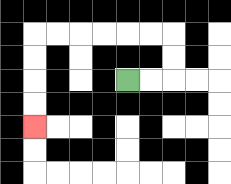{'start': '[5, 3]', 'end': '[1, 5]', 'path_directions': 'R,R,U,U,L,L,L,L,L,L,D,D,D,D', 'path_coordinates': '[[5, 3], [6, 3], [7, 3], [7, 2], [7, 1], [6, 1], [5, 1], [4, 1], [3, 1], [2, 1], [1, 1], [1, 2], [1, 3], [1, 4], [1, 5]]'}